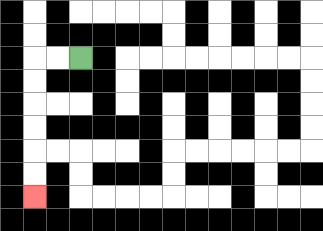{'start': '[3, 2]', 'end': '[1, 8]', 'path_directions': 'L,L,D,D,D,D,D,D', 'path_coordinates': '[[3, 2], [2, 2], [1, 2], [1, 3], [1, 4], [1, 5], [1, 6], [1, 7], [1, 8]]'}